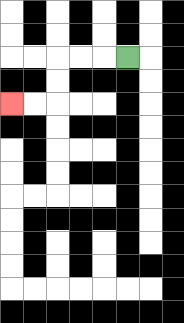{'start': '[5, 2]', 'end': '[0, 4]', 'path_directions': 'L,L,L,D,D,L,L', 'path_coordinates': '[[5, 2], [4, 2], [3, 2], [2, 2], [2, 3], [2, 4], [1, 4], [0, 4]]'}